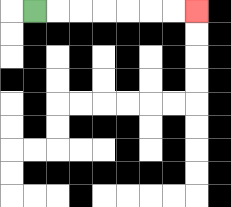{'start': '[1, 0]', 'end': '[8, 0]', 'path_directions': 'R,R,R,R,R,R,R', 'path_coordinates': '[[1, 0], [2, 0], [3, 0], [4, 0], [5, 0], [6, 0], [7, 0], [8, 0]]'}